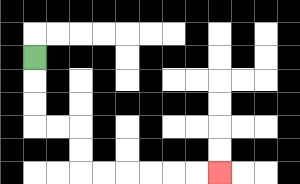{'start': '[1, 2]', 'end': '[9, 7]', 'path_directions': 'D,D,D,R,R,D,D,R,R,R,R,R,R', 'path_coordinates': '[[1, 2], [1, 3], [1, 4], [1, 5], [2, 5], [3, 5], [3, 6], [3, 7], [4, 7], [5, 7], [6, 7], [7, 7], [8, 7], [9, 7]]'}